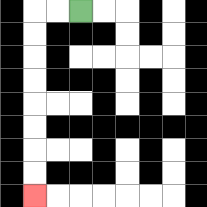{'start': '[3, 0]', 'end': '[1, 8]', 'path_directions': 'L,L,D,D,D,D,D,D,D,D', 'path_coordinates': '[[3, 0], [2, 0], [1, 0], [1, 1], [1, 2], [1, 3], [1, 4], [1, 5], [1, 6], [1, 7], [1, 8]]'}